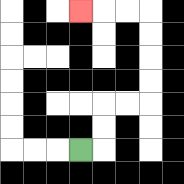{'start': '[3, 6]', 'end': '[3, 0]', 'path_directions': 'R,U,U,R,R,U,U,U,U,L,L,L', 'path_coordinates': '[[3, 6], [4, 6], [4, 5], [4, 4], [5, 4], [6, 4], [6, 3], [6, 2], [6, 1], [6, 0], [5, 0], [4, 0], [3, 0]]'}